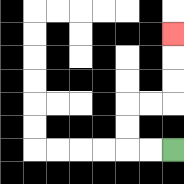{'start': '[7, 6]', 'end': '[7, 1]', 'path_directions': 'L,L,U,U,R,R,U,U,U', 'path_coordinates': '[[7, 6], [6, 6], [5, 6], [5, 5], [5, 4], [6, 4], [7, 4], [7, 3], [7, 2], [7, 1]]'}